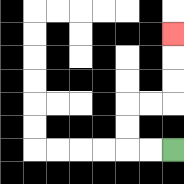{'start': '[7, 6]', 'end': '[7, 1]', 'path_directions': 'L,L,U,U,R,R,U,U,U', 'path_coordinates': '[[7, 6], [6, 6], [5, 6], [5, 5], [5, 4], [6, 4], [7, 4], [7, 3], [7, 2], [7, 1]]'}